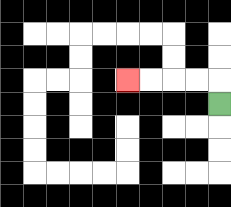{'start': '[9, 4]', 'end': '[5, 3]', 'path_directions': 'U,L,L,L,L', 'path_coordinates': '[[9, 4], [9, 3], [8, 3], [7, 3], [6, 3], [5, 3]]'}